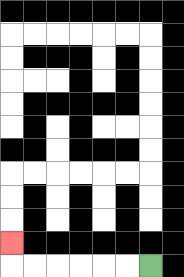{'start': '[6, 11]', 'end': '[0, 10]', 'path_directions': 'L,L,L,L,L,L,U', 'path_coordinates': '[[6, 11], [5, 11], [4, 11], [3, 11], [2, 11], [1, 11], [0, 11], [0, 10]]'}